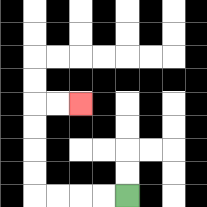{'start': '[5, 8]', 'end': '[3, 4]', 'path_directions': 'L,L,L,L,U,U,U,U,R,R', 'path_coordinates': '[[5, 8], [4, 8], [3, 8], [2, 8], [1, 8], [1, 7], [1, 6], [1, 5], [1, 4], [2, 4], [3, 4]]'}